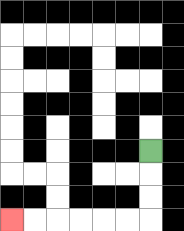{'start': '[6, 6]', 'end': '[0, 9]', 'path_directions': 'D,D,D,L,L,L,L,L,L', 'path_coordinates': '[[6, 6], [6, 7], [6, 8], [6, 9], [5, 9], [4, 9], [3, 9], [2, 9], [1, 9], [0, 9]]'}